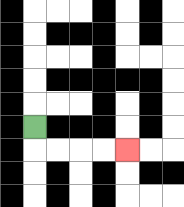{'start': '[1, 5]', 'end': '[5, 6]', 'path_directions': 'D,R,R,R,R', 'path_coordinates': '[[1, 5], [1, 6], [2, 6], [3, 6], [4, 6], [5, 6]]'}